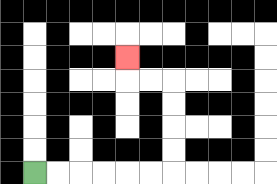{'start': '[1, 7]', 'end': '[5, 2]', 'path_directions': 'R,R,R,R,R,R,U,U,U,U,L,L,U', 'path_coordinates': '[[1, 7], [2, 7], [3, 7], [4, 7], [5, 7], [6, 7], [7, 7], [7, 6], [7, 5], [7, 4], [7, 3], [6, 3], [5, 3], [5, 2]]'}